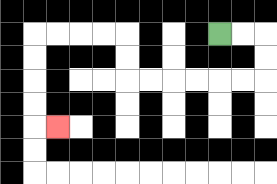{'start': '[9, 1]', 'end': '[2, 5]', 'path_directions': 'R,R,D,D,L,L,L,L,L,L,U,U,L,L,L,L,D,D,D,D,R', 'path_coordinates': '[[9, 1], [10, 1], [11, 1], [11, 2], [11, 3], [10, 3], [9, 3], [8, 3], [7, 3], [6, 3], [5, 3], [5, 2], [5, 1], [4, 1], [3, 1], [2, 1], [1, 1], [1, 2], [1, 3], [1, 4], [1, 5], [2, 5]]'}